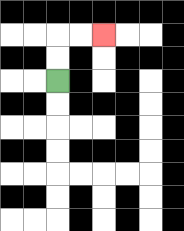{'start': '[2, 3]', 'end': '[4, 1]', 'path_directions': 'U,U,R,R', 'path_coordinates': '[[2, 3], [2, 2], [2, 1], [3, 1], [4, 1]]'}